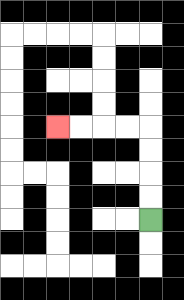{'start': '[6, 9]', 'end': '[2, 5]', 'path_directions': 'U,U,U,U,L,L,L,L', 'path_coordinates': '[[6, 9], [6, 8], [6, 7], [6, 6], [6, 5], [5, 5], [4, 5], [3, 5], [2, 5]]'}